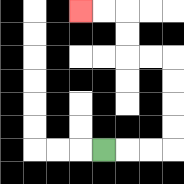{'start': '[4, 6]', 'end': '[3, 0]', 'path_directions': 'R,R,R,U,U,U,U,L,L,U,U,L,L', 'path_coordinates': '[[4, 6], [5, 6], [6, 6], [7, 6], [7, 5], [7, 4], [7, 3], [7, 2], [6, 2], [5, 2], [5, 1], [5, 0], [4, 0], [3, 0]]'}